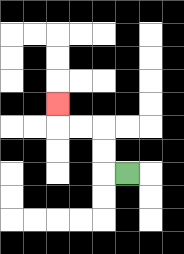{'start': '[5, 7]', 'end': '[2, 4]', 'path_directions': 'L,U,U,L,L,U', 'path_coordinates': '[[5, 7], [4, 7], [4, 6], [4, 5], [3, 5], [2, 5], [2, 4]]'}